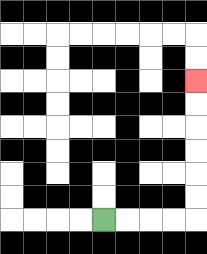{'start': '[4, 9]', 'end': '[8, 3]', 'path_directions': 'R,R,R,R,U,U,U,U,U,U', 'path_coordinates': '[[4, 9], [5, 9], [6, 9], [7, 9], [8, 9], [8, 8], [8, 7], [8, 6], [8, 5], [8, 4], [8, 3]]'}